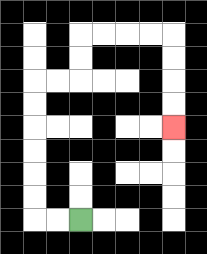{'start': '[3, 9]', 'end': '[7, 5]', 'path_directions': 'L,L,U,U,U,U,U,U,R,R,U,U,R,R,R,R,D,D,D,D', 'path_coordinates': '[[3, 9], [2, 9], [1, 9], [1, 8], [1, 7], [1, 6], [1, 5], [1, 4], [1, 3], [2, 3], [3, 3], [3, 2], [3, 1], [4, 1], [5, 1], [6, 1], [7, 1], [7, 2], [7, 3], [7, 4], [7, 5]]'}